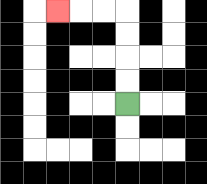{'start': '[5, 4]', 'end': '[2, 0]', 'path_directions': 'U,U,U,U,L,L,L', 'path_coordinates': '[[5, 4], [5, 3], [5, 2], [5, 1], [5, 0], [4, 0], [3, 0], [2, 0]]'}